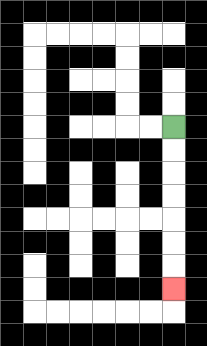{'start': '[7, 5]', 'end': '[7, 12]', 'path_directions': 'D,D,D,D,D,D,D', 'path_coordinates': '[[7, 5], [7, 6], [7, 7], [7, 8], [7, 9], [7, 10], [7, 11], [7, 12]]'}